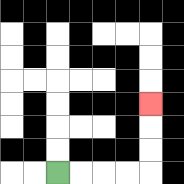{'start': '[2, 7]', 'end': '[6, 4]', 'path_directions': 'R,R,R,R,U,U,U', 'path_coordinates': '[[2, 7], [3, 7], [4, 7], [5, 7], [6, 7], [6, 6], [6, 5], [6, 4]]'}